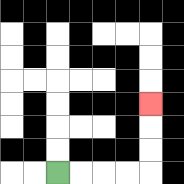{'start': '[2, 7]', 'end': '[6, 4]', 'path_directions': 'R,R,R,R,U,U,U', 'path_coordinates': '[[2, 7], [3, 7], [4, 7], [5, 7], [6, 7], [6, 6], [6, 5], [6, 4]]'}